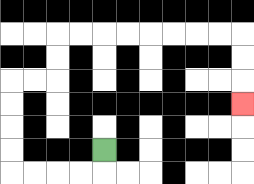{'start': '[4, 6]', 'end': '[10, 4]', 'path_directions': 'D,L,L,L,L,U,U,U,U,R,R,U,U,R,R,R,R,R,R,R,R,D,D,D', 'path_coordinates': '[[4, 6], [4, 7], [3, 7], [2, 7], [1, 7], [0, 7], [0, 6], [0, 5], [0, 4], [0, 3], [1, 3], [2, 3], [2, 2], [2, 1], [3, 1], [4, 1], [5, 1], [6, 1], [7, 1], [8, 1], [9, 1], [10, 1], [10, 2], [10, 3], [10, 4]]'}